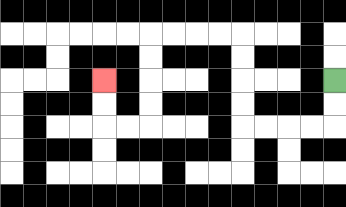{'start': '[14, 3]', 'end': '[4, 3]', 'path_directions': 'D,D,L,L,L,L,U,U,U,U,L,L,L,L,D,D,D,D,L,L,U,U', 'path_coordinates': '[[14, 3], [14, 4], [14, 5], [13, 5], [12, 5], [11, 5], [10, 5], [10, 4], [10, 3], [10, 2], [10, 1], [9, 1], [8, 1], [7, 1], [6, 1], [6, 2], [6, 3], [6, 4], [6, 5], [5, 5], [4, 5], [4, 4], [4, 3]]'}